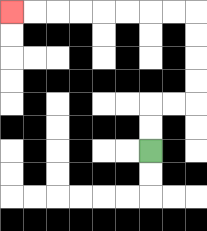{'start': '[6, 6]', 'end': '[0, 0]', 'path_directions': 'U,U,R,R,U,U,U,U,L,L,L,L,L,L,L,L', 'path_coordinates': '[[6, 6], [6, 5], [6, 4], [7, 4], [8, 4], [8, 3], [8, 2], [8, 1], [8, 0], [7, 0], [6, 0], [5, 0], [4, 0], [3, 0], [2, 0], [1, 0], [0, 0]]'}